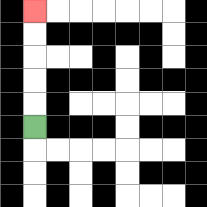{'start': '[1, 5]', 'end': '[1, 0]', 'path_directions': 'U,U,U,U,U', 'path_coordinates': '[[1, 5], [1, 4], [1, 3], [1, 2], [1, 1], [1, 0]]'}